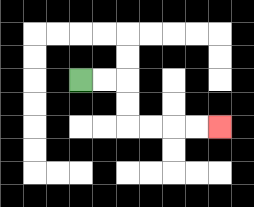{'start': '[3, 3]', 'end': '[9, 5]', 'path_directions': 'R,R,D,D,R,R,R,R', 'path_coordinates': '[[3, 3], [4, 3], [5, 3], [5, 4], [5, 5], [6, 5], [7, 5], [8, 5], [9, 5]]'}